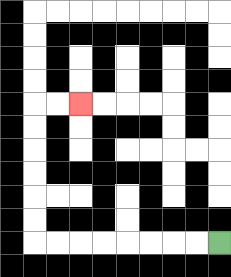{'start': '[9, 10]', 'end': '[3, 4]', 'path_directions': 'L,L,L,L,L,L,L,L,U,U,U,U,U,U,R,R', 'path_coordinates': '[[9, 10], [8, 10], [7, 10], [6, 10], [5, 10], [4, 10], [3, 10], [2, 10], [1, 10], [1, 9], [1, 8], [1, 7], [1, 6], [1, 5], [1, 4], [2, 4], [3, 4]]'}